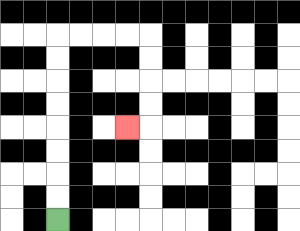{'start': '[2, 9]', 'end': '[5, 5]', 'path_directions': 'U,U,U,U,U,U,U,U,R,R,R,R,D,D,D,D,L', 'path_coordinates': '[[2, 9], [2, 8], [2, 7], [2, 6], [2, 5], [2, 4], [2, 3], [2, 2], [2, 1], [3, 1], [4, 1], [5, 1], [6, 1], [6, 2], [6, 3], [6, 4], [6, 5], [5, 5]]'}